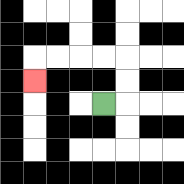{'start': '[4, 4]', 'end': '[1, 3]', 'path_directions': 'R,U,U,L,L,L,L,D', 'path_coordinates': '[[4, 4], [5, 4], [5, 3], [5, 2], [4, 2], [3, 2], [2, 2], [1, 2], [1, 3]]'}